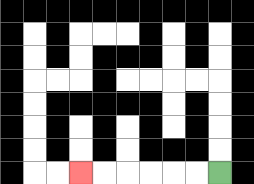{'start': '[9, 7]', 'end': '[3, 7]', 'path_directions': 'L,L,L,L,L,L', 'path_coordinates': '[[9, 7], [8, 7], [7, 7], [6, 7], [5, 7], [4, 7], [3, 7]]'}